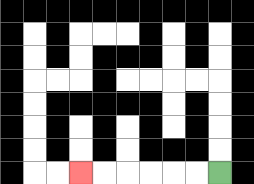{'start': '[9, 7]', 'end': '[3, 7]', 'path_directions': 'L,L,L,L,L,L', 'path_coordinates': '[[9, 7], [8, 7], [7, 7], [6, 7], [5, 7], [4, 7], [3, 7]]'}